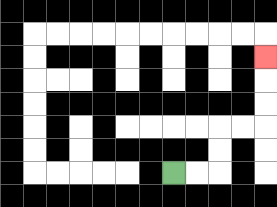{'start': '[7, 7]', 'end': '[11, 2]', 'path_directions': 'R,R,U,U,R,R,U,U,U', 'path_coordinates': '[[7, 7], [8, 7], [9, 7], [9, 6], [9, 5], [10, 5], [11, 5], [11, 4], [11, 3], [11, 2]]'}